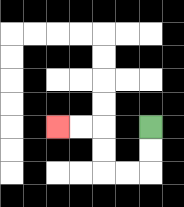{'start': '[6, 5]', 'end': '[2, 5]', 'path_directions': 'D,D,L,L,U,U,L,L', 'path_coordinates': '[[6, 5], [6, 6], [6, 7], [5, 7], [4, 7], [4, 6], [4, 5], [3, 5], [2, 5]]'}